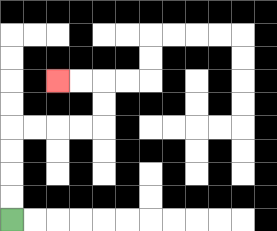{'start': '[0, 9]', 'end': '[2, 3]', 'path_directions': 'U,U,U,U,R,R,R,R,U,U,L,L', 'path_coordinates': '[[0, 9], [0, 8], [0, 7], [0, 6], [0, 5], [1, 5], [2, 5], [3, 5], [4, 5], [4, 4], [4, 3], [3, 3], [2, 3]]'}